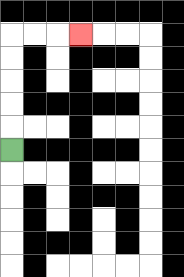{'start': '[0, 6]', 'end': '[3, 1]', 'path_directions': 'U,U,U,U,U,R,R,R', 'path_coordinates': '[[0, 6], [0, 5], [0, 4], [0, 3], [0, 2], [0, 1], [1, 1], [2, 1], [3, 1]]'}